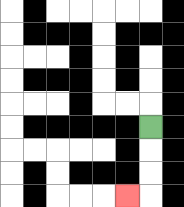{'start': '[6, 5]', 'end': '[5, 8]', 'path_directions': 'D,D,D,L', 'path_coordinates': '[[6, 5], [6, 6], [6, 7], [6, 8], [5, 8]]'}